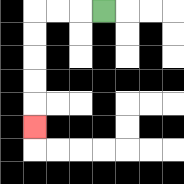{'start': '[4, 0]', 'end': '[1, 5]', 'path_directions': 'L,L,L,D,D,D,D,D', 'path_coordinates': '[[4, 0], [3, 0], [2, 0], [1, 0], [1, 1], [1, 2], [1, 3], [1, 4], [1, 5]]'}